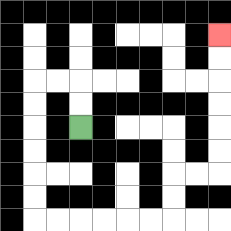{'start': '[3, 5]', 'end': '[9, 1]', 'path_directions': 'U,U,L,L,D,D,D,D,D,D,R,R,R,R,R,R,U,U,R,R,U,U,U,U,U,U', 'path_coordinates': '[[3, 5], [3, 4], [3, 3], [2, 3], [1, 3], [1, 4], [1, 5], [1, 6], [1, 7], [1, 8], [1, 9], [2, 9], [3, 9], [4, 9], [5, 9], [6, 9], [7, 9], [7, 8], [7, 7], [8, 7], [9, 7], [9, 6], [9, 5], [9, 4], [9, 3], [9, 2], [9, 1]]'}